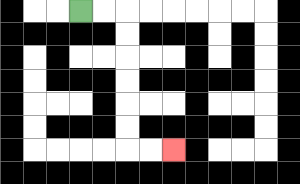{'start': '[3, 0]', 'end': '[7, 6]', 'path_directions': 'R,R,D,D,D,D,D,D,R,R', 'path_coordinates': '[[3, 0], [4, 0], [5, 0], [5, 1], [5, 2], [5, 3], [5, 4], [5, 5], [5, 6], [6, 6], [7, 6]]'}